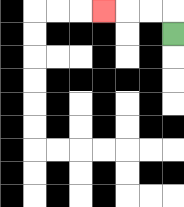{'start': '[7, 1]', 'end': '[4, 0]', 'path_directions': 'U,L,L,L', 'path_coordinates': '[[7, 1], [7, 0], [6, 0], [5, 0], [4, 0]]'}